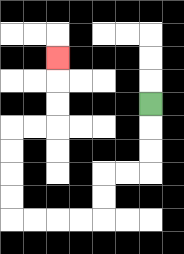{'start': '[6, 4]', 'end': '[2, 2]', 'path_directions': 'D,D,D,L,L,D,D,L,L,L,L,U,U,U,U,R,R,U,U,U', 'path_coordinates': '[[6, 4], [6, 5], [6, 6], [6, 7], [5, 7], [4, 7], [4, 8], [4, 9], [3, 9], [2, 9], [1, 9], [0, 9], [0, 8], [0, 7], [0, 6], [0, 5], [1, 5], [2, 5], [2, 4], [2, 3], [2, 2]]'}